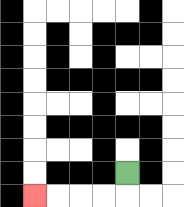{'start': '[5, 7]', 'end': '[1, 8]', 'path_directions': 'D,L,L,L,L', 'path_coordinates': '[[5, 7], [5, 8], [4, 8], [3, 8], [2, 8], [1, 8]]'}